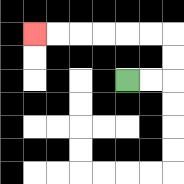{'start': '[5, 3]', 'end': '[1, 1]', 'path_directions': 'R,R,U,U,L,L,L,L,L,L', 'path_coordinates': '[[5, 3], [6, 3], [7, 3], [7, 2], [7, 1], [6, 1], [5, 1], [4, 1], [3, 1], [2, 1], [1, 1]]'}